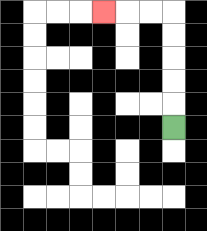{'start': '[7, 5]', 'end': '[4, 0]', 'path_directions': 'U,U,U,U,U,L,L,L', 'path_coordinates': '[[7, 5], [7, 4], [7, 3], [7, 2], [7, 1], [7, 0], [6, 0], [5, 0], [4, 0]]'}